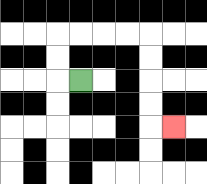{'start': '[3, 3]', 'end': '[7, 5]', 'path_directions': 'L,U,U,R,R,R,R,D,D,D,D,R', 'path_coordinates': '[[3, 3], [2, 3], [2, 2], [2, 1], [3, 1], [4, 1], [5, 1], [6, 1], [6, 2], [6, 3], [6, 4], [6, 5], [7, 5]]'}